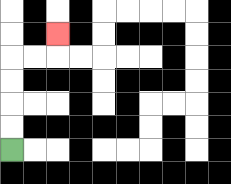{'start': '[0, 6]', 'end': '[2, 1]', 'path_directions': 'U,U,U,U,R,R,U', 'path_coordinates': '[[0, 6], [0, 5], [0, 4], [0, 3], [0, 2], [1, 2], [2, 2], [2, 1]]'}